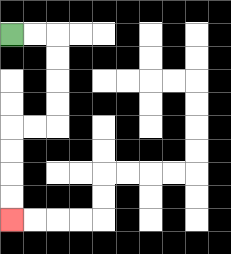{'start': '[0, 1]', 'end': '[0, 9]', 'path_directions': 'R,R,D,D,D,D,L,L,D,D,D,D', 'path_coordinates': '[[0, 1], [1, 1], [2, 1], [2, 2], [2, 3], [2, 4], [2, 5], [1, 5], [0, 5], [0, 6], [0, 7], [0, 8], [0, 9]]'}